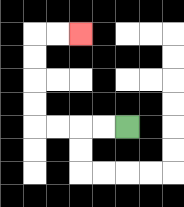{'start': '[5, 5]', 'end': '[3, 1]', 'path_directions': 'L,L,L,L,U,U,U,U,R,R', 'path_coordinates': '[[5, 5], [4, 5], [3, 5], [2, 5], [1, 5], [1, 4], [1, 3], [1, 2], [1, 1], [2, 1], [3, 1]]'}